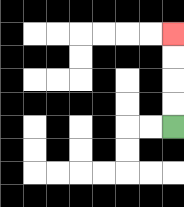{'start': '[7, 5]', 'end': '[7, 1]', 'path_directions': 'U,U,U,U', 'path_coordinates': '[[7, 5], [7, 4], [7, 3], [7, 2], [7, 1]]'}